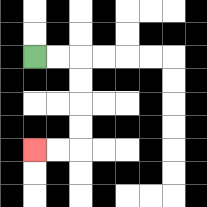{'start': '[1, 2]', 'end': '[1, 6]', 'path_directions': 'R,R,D,D,D,D,L,L', 'path_coordinates': '[[1, 2], [2, 2], [3, 2], [3, 3], [3, 4], [3, 5], [3, 6], [2, 6], [1, 6]]'}